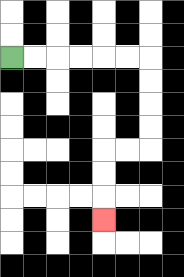{'start': '[0, 2]', 'end': '[4, 9]', 'path_directions': 'R,R,R,R,R,R,D,D,D,D,L,L,D,D,D', 'path_coordinates': '[[0, 2], [1, 2], [2, 2], [3, 2], [4, 2], [5, 2], [6, 2], [6, 3], [6, 4], [6, 5], [6, 6], [5, 6], [4, 6], [4, 7], [4, 8], [4, 9]]'}